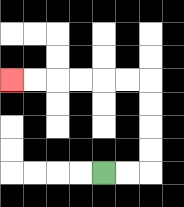{'start': '[4, 7]', 'end': '[0, 3]', 'path_directions': 'R,R,U,U,U,U,L,L,L,L,L,L', 'path_coordinates': '[[4, 7], [5, 7], [6, 7], [6, 6], [6, 5], [6, 4], [6, 3], [5, 3], [4, 3], [3, 3], [2, 3], [1, 3], [0, 3]]'}